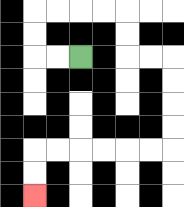{'start': '[3, 2]', 'end': '[1, 8]', 'path_directions': 'L,L,U,U,R,R,R,R,D,D,R,R,D,D,D,D,L,L,L,L,L,L,D,D', 'path_coordinates': '[[3, 2], [2, 2], [1, 2], [1, 1], [1, 0], [2, 0], [3, 0], [4, 0], [5, 0], [5, 1], [5, 2], [6, 2], [7, 2], [7, 3], [7, 4], [7, 5], [7, 6], [6, 6], [5, 6], [4, 6], [3, 6], [2, 6], [1, 6], [1, 7], [1, 8]]'}